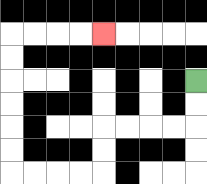{'start': '[8, 3]', 'end': '[4, 1]', 'path_directions': 'D,D,L,L,L,L,D,D,L,L,L,L,U,U,U,U,U,U,R,R,R,R', 'path_coordinates': '[[8, 3], [8, 4], [8, 5], [7, 5], [6, 5], [5, 5], [4, 5], [4, 6], [4, 7], [3, 7], [2, 7], [1, 7], [0, 7], [0, 6], [0, 5], [0, 4], [0, 3], [0, 2], [0, 1], [1, 1], [2, 1], [3, 1], [4, 1]]'}